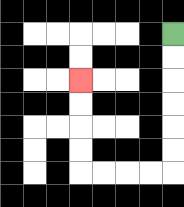{'start': '[7, 1]', 'end': '[3, 3]', 'path_directions': 'D,D,D,D,D,D,L,L,L,L,U,U,U,U', 'path_coordinates': '[[7, 1], [7, 2], [7, 3], [7, 4], [7, 5], [7, 6], [7, 7], [6, 7], [5, 7], [4, 7], [3, 7], [3, 6], [3, 5], [3, 4], [3, 3]]'}